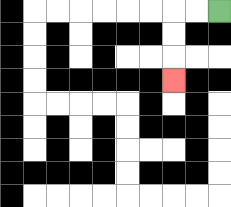{'start': '[9, 0]', 'end': '[7, 3]', 'path_directions': 'L,L,D,D,D', 'path_coordinates': '[[9, 0], [8, 0], [7, 0], [7, 1], [7, 2], [7, 3]]'}